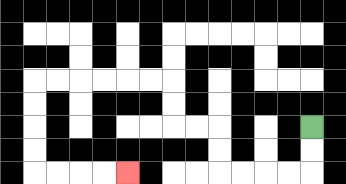{'start': '[13, 5]', 'end': '[5, 7]', 'path_directions': 'D,D,L,L,L,L,U,U,L,L,U,U,L,L,L,L,L,L,D,D,D,D,R,R,R,R', 'path_coordinates': '[[13, 5], [13, 6], [13, 7], [12, 7], [11, 7], [10, 7], [9, 7], [9, 6], [9, 5], [8, 5], [7, 5], [7, 4], [7, 3], [6, 3], [5, 3], [4, 3], [3, 3], [2, 3], [1, 3], [1, 4], [1, 5], [1, 6], [1, 7], [2, 7], [3, 7], [4, 7], [5, 7]]'}